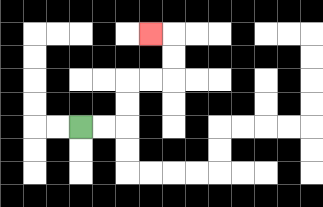{'start': '[3, 5]', 'end': '[6, 1]', 'path_directions': 'R,R,U,U,R,R,U,U,L', 'path_coordinates': '[[3, 5], [4, 5], [5, 5], [5, 4], [5, 3], [6, 3], [7, 3], [7, 2], [7, 1], [6, 1]]'}